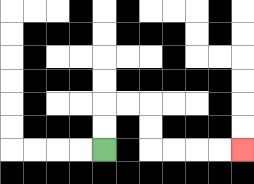{'start': '[4, 6]', 'end': '[10, 6]', 'path_directions': 'U,U,R,R,D,D,R,R,R,R', 'path_coordinates': '[[4, 6], [4, 5], [4, 4], [5, 4], [6, 4], [6, 5], [6, 6], [7, 6], [8, 6], [9, 6], [10, 6]]'}